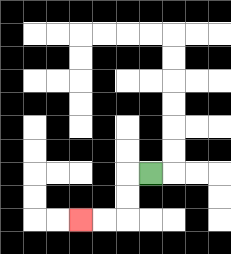{'start': '[6, 7]', 'end': '[3, 9]', 'path_directions': 'L,D,D,L,L', 'path_coordinates': '[[6, 7], [5, 7], [5, 8], [5, 9], [4, 9], [3, 9]]'}